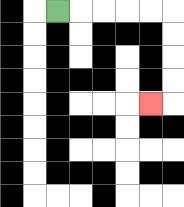{'start': '[2, 0]', 'end': '[6, 4]', 'path_directions': 'R,R,R,R,R,D,D,D,D,L', 'path_coordinates': '[[2, 0], [3, 0], [4, 0], [5, 0], [6, 0], [7, 0], [7, 1], [7, 2], [7, 3], [7, 4], [6, 4]]'}